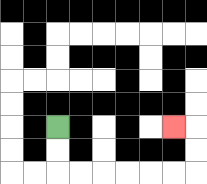{'start': '[2, 5]', 'end': '[7, 5]', 'path_directions': 'D,D,R,R,R,R,R,R,U,U,L', 'path_coordinates': '[[2, 5], [2, 6], [2, 7], [3, 7], [4, 7], [5, 7], [6, 7], [7, 7], [8, 7], [8, 6], [8, 5], [7, 5]]'}